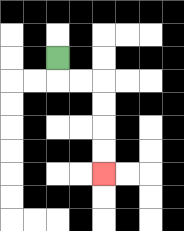{'start': '[2, 2]', 'end': '[4, 7]', 'path_directions': 'D,R,R,D,D,D,D', 'path_coordinates': '[[2, 2], [2, 3], [3, 3], [4, 3], [4, 4], [4, 5], [4, 6], [4, 7]]'}